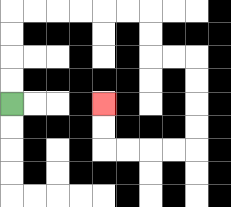{'start': '[0, 4]', 'end': '[4, 4]', 'path_directions': 'U,U,U,U,R,R,R,R,R,R,D,D,R,R,D,D,D,D,L,L,L,L,U,U', 'path_coordinates': '[[0, 4], [0, 3], [0, 2], [0, 1], [0, 0], [1, 0], [2, 0], [3, 0], [4, 0], [5, 0], [6, 0], [6, 1], [6, 2], [7, 2], [8, 2], [8, 3], [8, 4], [8, 5], [8, 6], [7, 6], [6, 6], [5, 6], [4, 6], [4, 5], [4, 4]]'}